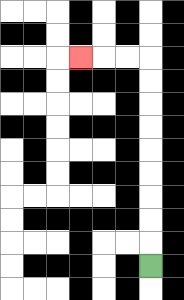{'start': '[6, 11]', 'end': '[3, 2]', 'path_directions': 'U,U,U,U,U,U,U,U,U,L,L,L', 'path_coordinates': '[[6, 11], [6, 10], [6, 9], [6, 8], [6, 7], [6, 6], [6, 5], [6, 4], [6, 3], [6, 2], [5, 2], [4, 2], [3, 2]]'}